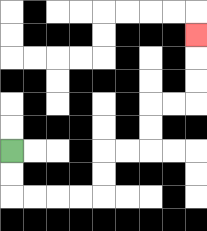{'start': '[0, 6]', 'end': '[8, 1]', 'path_directions': 'D,D,R,R,R,R,U,U,R,R,U,U,R,R,U,U,U', 'path_coordinates': '[[0, 6], [0, 7], [0, 8], [1, 8], [2, 8], [3, 8], [4, 8], [4, 7], [4, 6], [5, 6], [6, 6], [6, 5], [6, 4], [7, 4], [8, 4], [8, 3], [8, 2], [8, 1]]'}